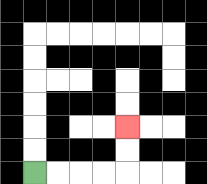{'start': '[1, 7]', 'end': '[5, 5]', 'path_directions': 'R,R,R,R,U,U', 'path_coordinates': '[[1, 7], [2, 7], [3, 7], [4, 7], [5, 7], [5, 6], [5, 5]]'}